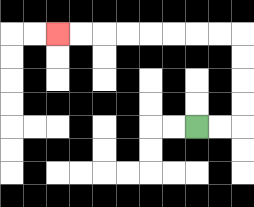{'start': '[8, 5]', 'end': '[2, 1]', 'path_directions': 'R,R,U,U,U,U,L,L,L,L,L,L,L,L', 'path_coordinates': '[[8, 5], [9, 5], [10, 5], [10, 4], [10, 3], [10, 2], [10, 1], [9, 1], [8, 1], [7, 1], [6, 1], [5, 1], [4, 1], [3, 1], [2, 1]]'}